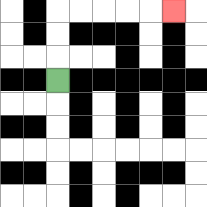{'start': '[2, 3]', 'end': '[7, 0]', 'path_directions': 'U,U,U,R,R,R,R,R', 'path_coordinates': '[[2, 3], [2, 2], [2, 1], [2, 0], [3, 0], [4, 0], [5, 0], [6, 0], [7, 0]]'}